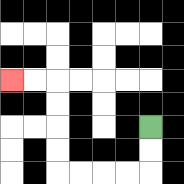{'start': '[6, 5]', 'end': '[0, 3]', 'path_directions': 'D,D,L,L,L,L,U,U,U,U,L,L', 'path_coordinates': '[[6, 5], [6, 6], [6, 7], [5, 7], [4, 7], [3, 7], [2, 7], [2, 6], [2, 5], [2, 4], [2, 3], [1, 3], [0, 3]]'}